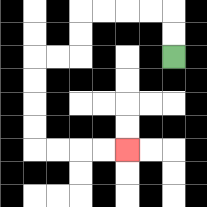{'start': '[7, 2]', 'end': '[5, 6]', 'path_directions': 'U,U,L,L,L,L,D,D,L,L,D,D,D,D,R,R,R,R', 'path_coordinates': '[[7, 2], [7, 1], [7, 0], [6, 0], [5, 0], [4, 0], [3, 0], [3, 1], [3, 2], [2, 2], [1, 2], [1, 3], [1, 4], [1, 5], [1, 6], [2, 6], [3, 6], [4, 6], [5, 6]]'}